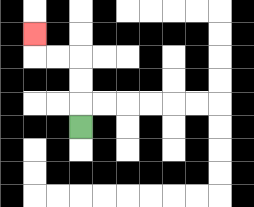{'start': '[3, 5]', 'end': '[1, 1]', 'path_directions': 'U,U,U,L,L,U', 'path_coordinates': '[[3, 5], [3, 4], [3, 3], [3, 2], [2, 2], [1, 2], [1, 1]]'}